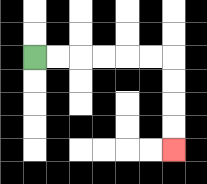{'start': '[1, 2]', 'end': '[7, 6]', 'path_directions': 'R,R,R,R,R,R,D,D,D,D', 'path_coordinates': '[[1, 2], [2, 2], [3, 2], [4, 2], [5, 2], [6, 2], [7, 2], [7, 3], [7, 4], [7, 5], [7, 6]]'}